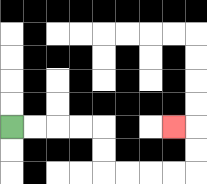{'start': '[0, 5]', 'end': '[7, 5]', 'path_directions': 'R,R,R,R,D,D,R,R,R,R,U,U,L', 'path_coordinates': '[[0, 5], [1, 5], [2, 5], [3, 5], [4, 5], [4, 6], [4, 7], [5, 7], [6, 7], [7, 7], [8, 7], [8, 6], [8, 5], [7, 5]]'}